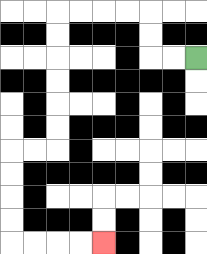{'start': '[8, 2]', 'end': '[4, 10]', 'path_directions': 'L,L,U,U,L,L,L,L,D,D,D,D,D,D,L,L,D,D,D,D,R,R,R,R', 'path_coordinates': '[[8, 2], [7, 2], [6, 2], [6, 1], [6, 0], [5, 0], [4, 0], [3, 0], [2, 0], [2, 1], [2, 2], [2, 3], [2, 4], [2, 5], [2, 6], [1, 6], [0, 6], [0, 7], [0, 8], [0, 9], [0, 10], [1, 10], [2, 10], [3, 10], [4, 10]]'}